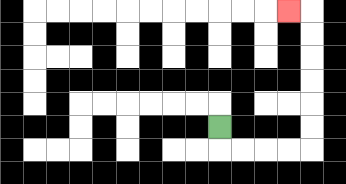{'start': '[9, 5]', 'end': '[12, 0]', 'path_directions': 'D,R,R,R,R,U,U,U,U,U,U,L', 'path_coordinates': '[[9, 5], [9, 6], [10, 6], [11, 6], [12, 6], [13, 6], [13, 5], [13, 4], [13, 3], [13, 2], [13, 1], [13, 0], [12, 0]]'}